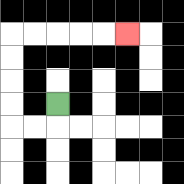{'start': '[2, 4]', 'end': '[5, 1]', 'path_directions': 'D,L,L,U,U,U,U,R,R,R,R,R', 'path_coordinates': '[[2, 4], [2, 5], [1, 5], [0, 5], [0, 4], [0, 3], [0, 2], [0, 1], [1, 1], [2, 1], [3, 1], [4, 1], [5, 1]]'}